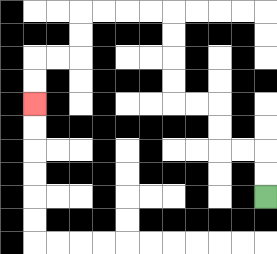{'start': '[11, 8]', 'end': '[1, 4]', 'path_directions': 'U,U,L,L,U,U,L,L,U,U,U,U,L,L,L,L,D,D,L,L,D,D', 'path_coordinates': '[[11, 8], [11, 7], [11, 6], [10, 6], [9, 6], [9, 5], [9, 4], [8, 4], [7, 4], [7, 3], [7, 2], [7, 1], [7, 0], [6, 0], [5, 0], [4, 0], [3, 0], [3, 1], [3, 2], [2, 2], [1, 2], [1, 3], [1, 4]]'}